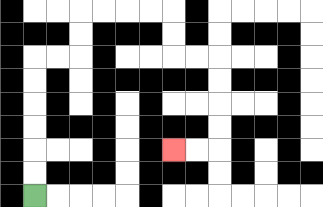{'start': '[1, 8]', 'end': '[7, 6]', 'path_directions': 'U,U,U,U,U,U,R,R,U,U,R,R,R,R,D,D,R,R,D,D,D,D,L,L', 'path_coordinates': '[[1, 8], [1, 7], [1, 6], [1, 5], [1, 4], [1, 3], [1, 2], [2, 2], [3, 2], [3, 1], [3, 0], [4, 0], [5, 0], [6, 0], [7, 0], [7, 1], [7, 2], [8, 2], [9, 2], [9, 3], [9, 4], [9, 5], [9, 6], [8, 6], [7, 6]]'}